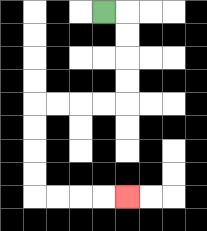{'start': '[4, 0]', 'end': '[5, 8]', 'path_directions': 'R,D,D,D,D,L,L,L,L,D,D,D,D,R,R,R,R', 'path_coordinates': '[[4, 0], [5, 0], [5, 1], [5, 2], [5, 3], [5, 4], [4, 4], [3, 4], [2, 4], [1, 4], [1, 5], [1, 6], [1, 7], [1, 8], [2, 8], [3, 8], [4, 8], [5, 8]]'}